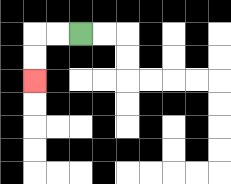{'start': '[3, 1]', 'end': '[1, 3]', 'path_directions': 'L,L,D,D', 'path_coordinates': '[[3, 1], [2, 1], [1, 1], [1, 2], [1, 3]]'}